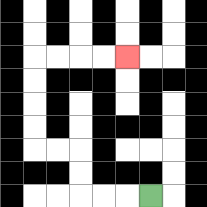{'start': '[6, 8]', 'end': '[5, 2]', 'path_directions': 'L,L,L,U,U,L,L,U,U,U,U,R,R,R,R', 'path_coordinates': '[[6, 8], [5, 8], [4, 8], [3, 8], [3, 7], [3, 6], [2, 6], [1, 6], [1, 5], [1, 4], [1, 3], [1, 2], [2, 2], [3, 2], [4, 2], [5, 2]]'}